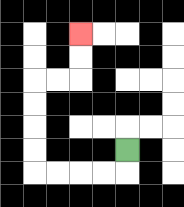{'start': '[5, 6]', 'end': '[3, 1]', 'path_directions': 'D,L,L,L,L,U,U,U,U,R,R,U,U', 'path_coordinates': '[[5, 6], [5, 7], [4, 7], [3, 7], [2, 7], [1, 7], [1, 6], [1, 5], [1, 4], [1, 3], [2, 3], [3, 3], [3, 2], [3, 1]]'}